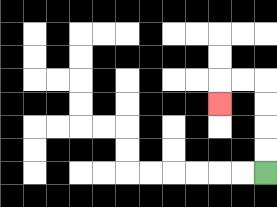{'start': '[11, 7]', 'end': '[9, 4]', 'path_directions': 'U,U,U,U,L,L,D', 'path_coordinates': '[[11, 7], [11, 6], [11, 5], [11, 4], [11, 3], [10, 3], [9, 3], [9, 4]]'}